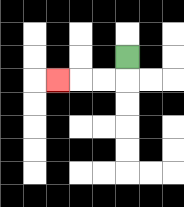{'start': '[5, 2]', 'end': '[2, 3]', 'path_directions': 'D,L,L,L', 'path_coordinates': '[[5, 2], [5, 3], [4, 3], [3, 3], [2, 3]]'}